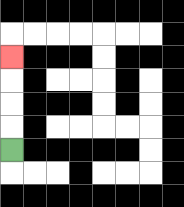{'start': '[0, 6]', 'end': '[0, 2]', 'path_directions': 'U,U,U,U', 'path_coordinates': '[[0, 6], [0, 5], [0, 4], [0, 3], [0, 2]]'}